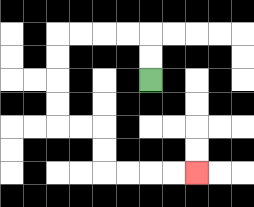{'start': '[6, 3]', 'end': '[8, 7]', 'path_directions': 'U,U,L,L,L,L,D,D,D,D,R,R,D,D,R,R,R,R', 'path_coordinates': '[[6, 3], [6, 2], [6, 1], [5, 1], [4, 1], [3, 1], [2, 1], [2, 2], [2, 3], [2, 4], [2, 5], [3, 5], [4, 5], [4, 6], [4, 7], [5, 7], [6, 7], [7, 7], [8, 7]]'}